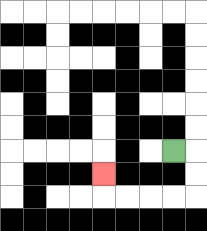{'start': '[7, 6]', 'end': '[4, 7]', 'path_directions': 'R,D,D,L,L,L,L,U', 'path_coordinates': '[[7, 6], [8, 6], [8, 7], [8, 8], [7, 8], [6, 8], [5, 8], [4, 8], [4, 7]]'}